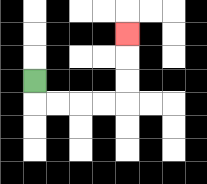{'start': '[1, 3]', 'end': '[5, 1]', 'path_directions': 'D,R,R,R,R,U,U,U', 'path_coordinates': '[[1, 3], [1, 4], [2, 4], [3, 4], [4, 4], [5, 4], [5, 3], [5, 2], [5, 1]]'}